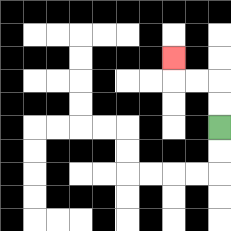{'start': '[9, 5]', 'end': '[7, 2]', 'path_directions': 'U,U,L,L,U', 'path_coordinates': '[[9, 5], [9, 4], [9, 3], [8, 3], [7, 3], [7, 2]]'}